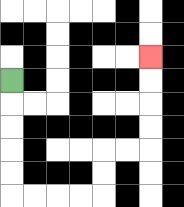{'start': '[0, 3]', 'end': '[6, 2]', 'path_directions': 'D,D,D,D,D,R,R,R,R,U,U,R,R,U,U,U,U', 'path_coordinates': '[[0, 3], [0, 4], [0, 5], [0, 6], [0, 7], [0, 8], [1, 8], [2, 8], [3, 8], [4, 8], [4, 7], [4, 6], [5, 6], [6, 6], [6, 5], [6, 4], [6, 3], [6, 2]]'}